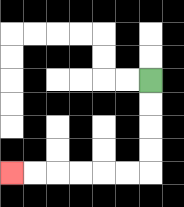{'start': '[6, 3]', 'end': '[0, 7]', 'path_directions': 'D,D,D,D,L,L,L,L,L,L', 'path_coordinates': '[[6, 3], [6, 4], [6, 5], [6, 6], [6, 7], [5, 7], [4, 7], [3, 7], [2, 7], [1, 7], [0, 7]]'}